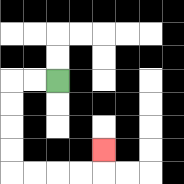{'start': '[2, 3]', 'end': '[4, 6]', 'path_directions': 'L,L,D,D,D,D,R,R,R,R,U', 'path_coordinates': '[[2, 3], [1, 3], [0, 3], [0, 4], [0, 5], [0, 6], [0, 7], [1, 7], [2, 7], [3, 7], [4, 7], [4, 6]]'}